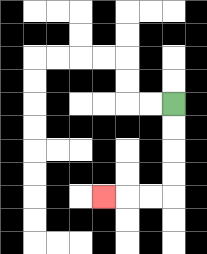{'start': '[7, 4]', 'end': '[4, 8]', 'path_directions': 'D,D,D,D,L,L,L', 'path_coordinates': '[[7, 4], [7, 5], [7, 6], [7, 7], [7, 8], [6, 8], [5, 8], [4, 8]]'}